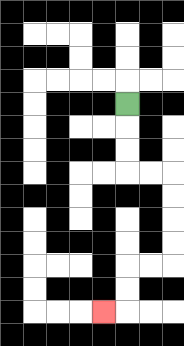{'start': '[5, 4]', 'end': '[4, 13]', 'path_directions': 'D,D,D,R,R,D,D,D,D,L,L,D,D,L', 'path_coordinates': '[[5, 4], [5, 5], [5, 6], [5, 7], [6, 7], [7, 7], [7, 8], [7, 9], [7, 10], [7, 11], [6, 11], [5, 11], [5, 12], [5, 13], [4, 13]]'}